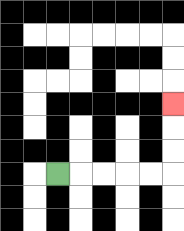{'start': '[2, 7]', 'end': '[7, 4]', 'path_directions': 'R,R,R,R,R,U,U,U', 'path_coordinates': '[[2, 7], [3, 7], [4, 7], [5, 7], [6, 7], [7, 7], [7, 6], [7, 5], [7, 4]]'}